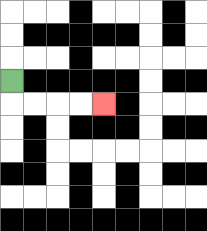{'start': '[0, 3]', 'end': '[4, 4]', 'path_directions': 'D,R,R,R,R', 'path_coordinates': '[[0, 3], [0, 4], [1, 4], [2, 4], [3, 4], [4, 4]]'}